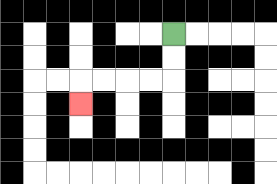{'start': '[7, 1]', 'end': '[3, 4]', 'path_directions': 'D,D,L,L,L,L,D', 'path_coordinates': '[[7, 1], [7, 2], [7, 3], [6, 3], [5, 3], [4, 3], [3, 3], [3, 4]]'}